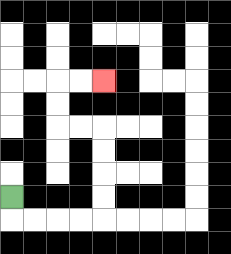{'start': '[0, 8]', 'end': '[4, 3]', 'path_directions': 'D,R,R,R,R,U,U,U,U,L,L,U,U,R,R', 'path_coordinates': '[[0, 8], [0, 9], [1, 9], [2, 9], [3, 9], [4, 9], [4, 8], [4, 7], [4, 6], [4, 5], [3, 5], [2, 5], [2, 4], [2, 3], [3, 3], [4, 3]]'}